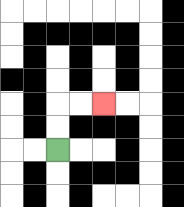{'start': '[2, 6]', 'end': '[4, 4]', 'path_directions': 'U,U,R,R', 'path_coordinates': '[[2, 6], [2, 5], [2, 4], [3, 4], [4, 4]]'}